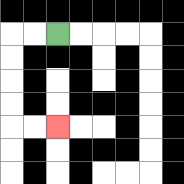{'start': '[2, 1]', 'end': '[2, 5]', 'path_directions': 'L,L,D,D,D,D,R,R', 'path_coordinates': '[[2, 1], [1, 1], [0, 1], [0, 2], [0, 3], [0, 4], [0, 5], [1, 5], [2, 5]]'}